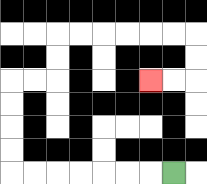{'start': '[7, 7]', 'end': '[6, 3]', 'path_directions': 'L,L,L,L,L,L,L,U,U,U,U,R,R,U,U,R,R,R,R,R,R,D,D,L,L', 'path_coordinates': '[[7, 7], [6, 7], [5, 7], [4, 7], [3, 7], [2, 7], [1, 7], [0, 7], [0, 6], [0, 5], [0, 4], [0, 3], [1, 3], [2, 3], [2, 2], [2, 1], [3, 1], [4, 1], [5, 1], [6, 1], [7, 1], [8, 1], [8, 2], [8, 3], [7, 3], [6, 3]]'}